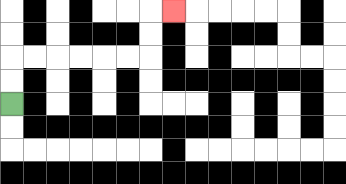{'start': '[0, 4]', 'end': '[7, 0]', 'path_directions': 'U,U,R,R,R,R,R,R,U,U,R', 'path_coordinates': '[[0, 4], [0, 3], [0, 2], [1, 2], [2, 2], [3, 2], [4, 2], [5, 2], [6, 2], [6, 1], [6, 0], [7, 0]]'}